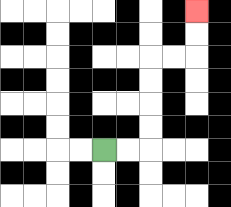{'start': '[4, 6]', 'end': '[8, 0]', 'path_directions': 'R,R,U,U,U,U,R,R,U,U', 'path_coordinates': '[[4, 6], [5, 6], [6, 6], [6, 5], [6, 4], [6, 3], [6, 2], [7, 2], [8, 2], [8, 1], [8, 0]]'}